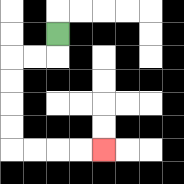{'start': '[2, 1]', 'end': '[4, 6]', 'path_directions': 'D,L,L,D,D,D,D,R,R,R,R', 'path_coordinates': '[[2, 1], [2, 2], [1, 2], [0, 2], [0, 3], [0, 4], [0, 5], [0, 6], [1, 6], [2, 6], [3, 6], [4, 6]]'}